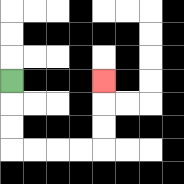{'start': '[0, 3]', 'end': '[4, 3]', 'path_directions': 'D,D,D,R,R,R,R,U,U,U', 'path_coordinates': '[[0, 3], [0, 4], [0, 5], [0, 6], [1, 6], [2, 6], [3, 6], [4, 6], [4, 5], [4, 4], [4, 3]]'}